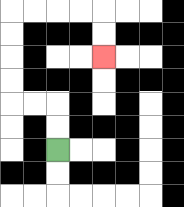{'start': '[2, 6]', 'end': '[4, 2]', 'path_directions': 'U,U,L,L,U,U,U,U,R,R,R,R,D,D', 'path_coordinates': '[[2, 6], [2, 5], [2, 4], [1, 4], [0, 4], [0, 3], [0, 2], [0, 1], [0, 0], [1, 0], [2, 0], [3, 0], [4, 0], [4, 1], [4, 2]]'}